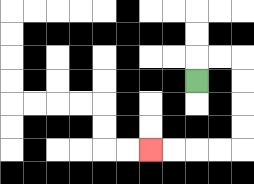{'start': '[8, 3]', 'end': '[6, 6]', 'path_directions': 'U,R,R,D,D,D,D,L,L,L,L', 'path_coordinates': '[[8, 3], [8, 2], [9, 2], [10, 2], [10, 3], [10, 4], [10, 5], [10, 6], [9, 6], [8, 6], [7, 6], [6, 6]]'}